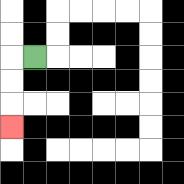{'start': '[1, 2]', 'end': '[0, 5]', 'path_directions': 'L,D,D,D', 'path_coordinates': '[[1, 2], [0, 2], [0, 3], [0, 4], [0, 5]]'}